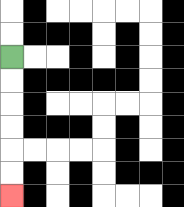{'start': '[0, 2]', 'end': '[0, 8]', 'path_directions': 'D,D,D,D,D,D', 'path_coordinates': '[[0, 2], [0, 3], [0, 4], [0, 5], [0, 6], [0, 7], [0, 8]]'}